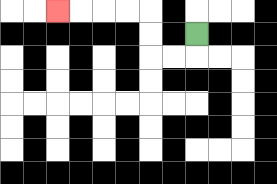{'start': '[8, 1]', 'end': '[2, 0]', 'path_directions': 'D,L,L,U,U,L,L,L,L', 'path_coordinates': '[[8, 1], [8, 2], [7, 2], [6, 2], [6, 1], [6, 0], [5, 0], [4, 0], [3, 0], [2, 0]]'}